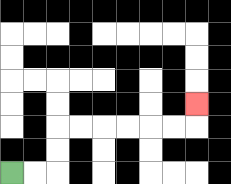{'start': '[0, 7]', 'end': '[8, 4]', 'path_directions': 'R,R,U,U,R,R,R,R,R,R,U', 'path_coordinates': '[[0, 7], [1, 7], [2, 7], [2, 6], [2, 5], [3, 5], [4, 5], [5, 5], [6, 5], [7, 5], [8, 5], [8, 4]]'}